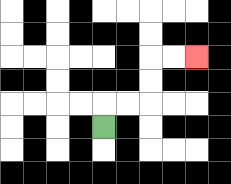{'start': '[4, 5]', 'end': '[8, 2]', 'path_directions': 'U,R,R,U,U,R,R', 'path_coordinates': '[[4, 5], [4, 4], [5, 4], [6, 4], [6, 3], [6, 2], [7, 2], [8, 2]]'}